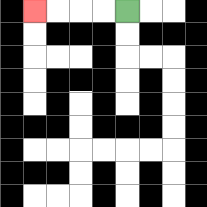{'start': '[5, 0]', 'end': '[1, 0]', 'path_directions': 'L,L,L,L', 'path_coordinates': '[[5, 0], [4, 0], [3, 0], [2, 0], [1, 0]]'}